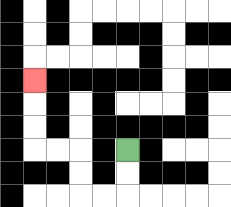{'start': '[5, 6]', 'end': '[1, 3]', 'path_directions': 'D,D,L,L,U,U,L,L,U,U,U', 'path_coordinates': '[[5, 6], [5, 7], [5, 8], [4, 8], [3, 8], [3, 7], [3, 6], [2, 6], [1, 6], [1, 5], [1, 4], [1, 3]]'}